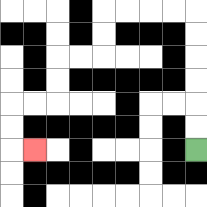{'start': '[8, 6]', 'end': '[1, 6]', 'path_directions': 'U,U,U,U,U,U,L,L,L,L,D,D,L,L,D,D,L,L,D,D,R', 'path_coordinates': '[[8, 6], [8, 5], [8, 4], [8, 3], [8, 2], [8, 1], [8, 0], [7, 0], [6, 0], [5, 0], [4, 0], [4, 1], [4, 2], [3, 2], [2, 2], [2, 3], [2, 4], [1, 4], [0, 4], [0, 5], [0, 6], [1, 6]]'}